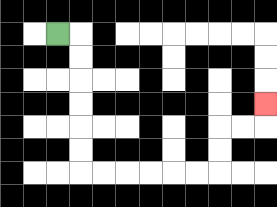{'start': '[2, 1]', 'end': '[11, 4]', 'path_directions': 'R,D,D,D,D,D,D,R,R,R,R,R,R,U,U,R,R,U', 'path_coordinates': '[[2, 1], [3, 1], [3, 2], [3, 3], [3, 4], [3, 5], [3, 6], [3, 7], [4, 7], [5, 7], [6, 7], [7, 7], [8, 7], [9, 7], [9, 6], [9, 5], [10, 5], [11, 5], [11, 4]]'}